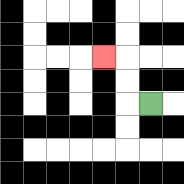{'start': '[6, 4]', 'end': '[4, 2]', 'path_directions': 'L,U,U,L', 'path_coordinates': '[[6, 4], [5, 4], [5, 3], [5, 2], [4, 2]]'}